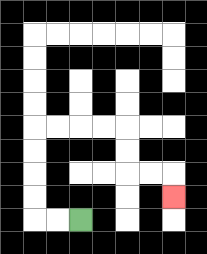{'start': '[3, 9]', 'end': '[7, 8]', 'path_directions': 'L,L,U,U,U,U,R,R,R,R,D,D,R,R,D', 'path_coordinates': '[[3, 9], [2, 9], [1, 9], [1, 8], [1, 7], [1, 6], [1, 5], [2, 5], [3, 5], [4, 5], [5, 5], [5, 6], [5, 7], [6, 7], [7, 7], [7, 8]]'}